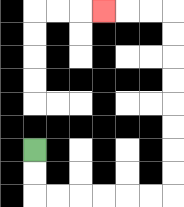{'start': '[1, 6]', 'end': '[4, 0]', 'path_directions': 'D,D,R,R,R,R,R,R,U,U,U,U,U,U,U,U,L,L,L', 'path_coordinates': '[[1, 6], [1, 7], [1, 8], [2, 8], [3, 8], [4, 8], [5, 8], [6, 8], [7, 8], [7, 7], [7, 6], [7, 5], [7, 4], [7, 3], [7, 2], [7, 1], [7, 0], [6, 0], [5, 0], [4, 0]]'}